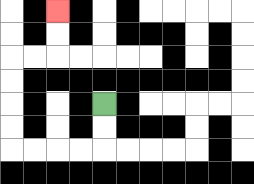{'start': '[4, 4]', 'end': '[2, 0]', 'path_directions': 'D,D,L,L,L,L,U,U,U,U,R,R,U,U', 'path_coordinates': '[[4, 4], [4, 5], [4, 6], [3, 6], [2, 6], [1, 6], [0, 6], [0, 5], [0, 4], [0, 3], [0, 2], [1, 2], [2, 2], [2, 1], [2, 0]]'}